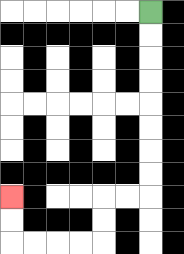{'start': '[6, 0]', 'end': '[0, 8]', 'path_directions': 'D,D,D,D,D,D,D,D,L,L,D,D,L,L,L,L,U,U', 'path_coordinates': '[[6, 0], [6, 1], [6, 2], [6, 3], [6, 4], [6, 5], [6, 6], [6, 7], [6, 8], [5, 8], [4, 8], [4, 9], [4, 10], [3, 10], [2, 10], [1, 10], [0, 10], [0, 9], [0, 8]]'}